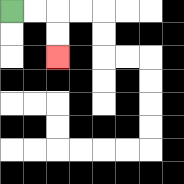{'start': '[0, 0]', 'end': '[2, 2]', 'path_directions': 'R,R,D,D', 'path_coordinates': '[[0, 0], [1, 0], [2, 0], [2, 1], [2, 2]]'}